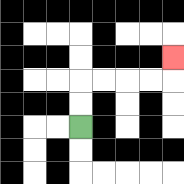{'start': '[3, 5]', 'end': '[7, 2]', 'path_directions': 'U,U,R,R,R,R,U', 'path_coordinates': '[[3, 5], [3, 4], [3, 3], [4, 3], [5, 3], [6, 3], [7, 3], [7, 2]]'}